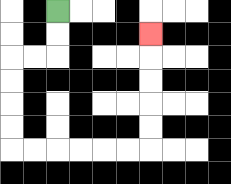{'start': '[2, 0]', 'end': '[6, 1]', 'path_directions': 'D,D,L,L,D,D,D,D,R,R,R,R,R,R,U,U,U,U,U', 'path_coordinates': '[[2, 0], [2, 1], [2, 2], [1, 2], [0, 2], [0, 3], [0, 4], [0, 5], [0, 6], [1, 6], [2, 6], [3, 6], [4, 6], [5, 6], [6, 6], [6, 5], [6, 4], [6, 3], [6, 2], [6, 1]]'}